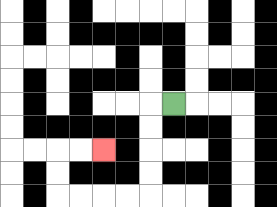{'start': '[7, 4]', 'end': '[4, 6]', 'path_directions': 'L,D,D,D,D,L,L,L,L,U,U,R,R', 'path_coordinates': '[[7, 4], [6, 4], [6, 5], [6, 6], [6, 7], [6, 8], [5, 8], [4, 8], [3, 8], [2, 8], [2, 7], [2, 6], [3, 6], [4, 6]]'}